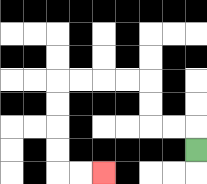{'start': '[8, 6]', 'end': '[4, 7]', 'path_directions': 'U,L,L,U,U,L,L,L,L,D,D,D,D,R,R', 'path_coordinates': '[[8, 6], [8, 5], [7, 5], [6, 5], [6, 4], [6, 3], [5, 3], [4, 3], [3, 3], [2, 3], [2, 4], [2, 5], [2, 6], [2, 7], [3, 7], [4, 7]]'}